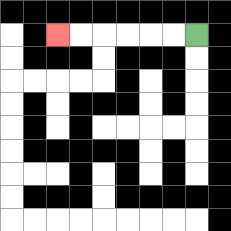{'start': '[8, 1]', 'end': '[2, 1]', 'path_directions': 'L,L,L,L,L,L', 'path_coordinates': '[[8, 1], [7, 1], [6, 1], [5, 1], [4, 1], [3, 1], [2, 1]]'}